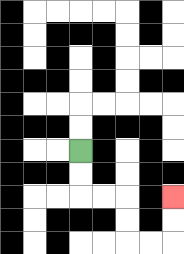{'start': '[3, 6]', 'end': '[7, 8]', 'path_directions': 'D,D,R,R,D,D,R,R,U,U', 'path_coordinates': '[[3, 6], [3, 7], [3, 8], [4, 8], [5, 8], [5, 9], [5, 10], [6, 10], [7, 10], [7, 9], [7, 8]]'}